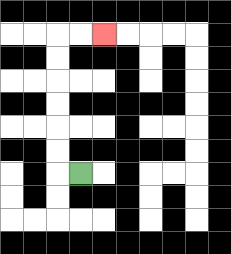{'start': '[3, 7]', 'end': '[4, 1]', 'path_directions': 'L,U,U,U,U,U,U,R,R', 'path_coordinates': '[[3, 7], [2, 7], [2, 6], [2, 5], [2, 4], [2, 3], [2, 2], [2, 1], [3, 1], [4, 1]]'}